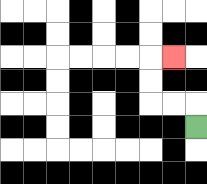{'start': '[8, 5]', 'end': '[7, 2]', 'path_directions': 'U,L,L,U,U,R', 'path_coordinates': '[[8, 5], [8, 4], [7, 4], [6, 4], [6, 3], [6, 2], [7, 2]]'}